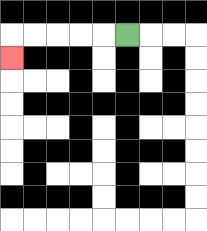{'start': '[5, 1]', 'end': '[0, 2]', 'path_directions': 'L,L,L,L,L,D', 'path_coordinates': '[[5, 1], [4, 1], [3, 1], [2, 1], [1, 1], [0, 1], [0, 2]]'}